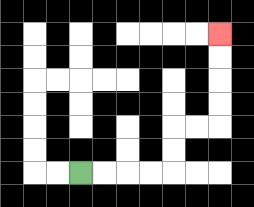{'start': '[3, 7]', 'end': '[9, 1]', 'path_directions': 'R,R,R,R,U,U,R,R,U,U,U,U', 'path_coordinates': '[[3, 7], [4, 7], [5, 7], [6, 7], [7, 7], [7, 6], [7, 5], [8, 5], [9, 5], [9, 4], [9, 3], [9, 2], [9, 1]]'}